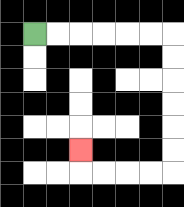{'start': '[1, 1]', 'end': '[3, 6]', 'path_directions': 'R,R,R,R,R,R,D,D,D,D,D,D,L,L,L,L,U', 'path_coordinates': '[[1, 1], [2, 1], [3, 1], [4, 1], [5, 1], [6, 1], [7, 1], [7, 2], [7, 3], [7, 4], [7, 5], [7, 6], [7, 7], [6, 7], [5, 7], [4, 7], [3, 7], [3, 6]]'}